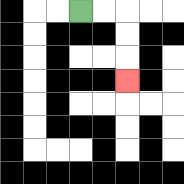{'start': '[3, 0]', 'end': '[5, 3]', 'path_directions': 'R,R,D,D,D', 'path_coordinates': '[[3, 0], [4, 0], [5, 0], [5, 1], [5, 2], [5, 3]]'}